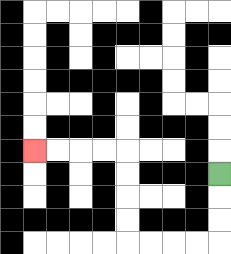{'start': '[9, 7]', 'end': '[1, 6]', 'path_directions': 'D,D,D,L,L,L,L,U,U,U,U,L,L,L,L', 'path_coordinates': '[[9, 7], [9, 8], [9, 9], [9, 10], [8, 10], [7, 10], [6, 10], [5, 10], [5, 9], [5, 8], [5, 7], [5, 6], [4, 6], [3, 6], [2, 6], [1, 6]]'}